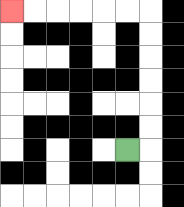{'start': '[5, 6]', 'end': '[0, 0]', 'path_directions': 'R,U,U,U,U,U,U,L,L,L,L,L,L', 'path_coordinates': '[[5, 6], [6, 6], [6, 5], [6, 4], [6, 3], [6, 2], [6, 1], [6, 0], [5, 0], [4, 0], [3, 0], [2, 0], [1, 0], [0, 0]]'}